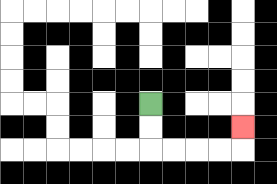{'start': '[6, 4]', 'end': '[10, 5]', 'path_directions': 'D,D,R,R,R,R,U', 'path_coordinates': '[[6, 4], [6, 5], [6, 6], [7, 6], [8, 6], [9, 6], [10, 6], [10, 5]]'}